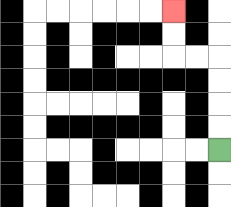{'start': '[9, 6]', 'end': '[7, 0]', 'path_directions': 'U,U,U,U,L,L,U,U', 'path_coordinates': '[[9, 6], [9, 5], [9, 4], [9, 3], [9, 2], [8, 2], [7, 2], [7, 1], [7, 0]]'}